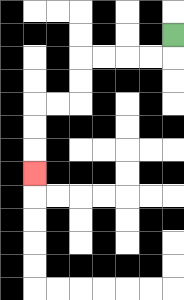{'start': '[7, 1]', 'end': '[1, 7]', 'path_directions': 'D,L,L,L,L,D,D,L,L,D,D,D', 'path_coordinates': '[[7, 1], [7, 2], [6, 2], [5, 2], [4, 2], [3, 2], [3, 3], [3, 4], [2, 4], [1, 4], [1, 5], [1, 6], [1, 7]]'}